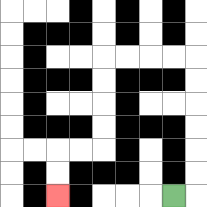{'start': '[7, 8]', 'end': '[2, 8]', 'path_directions': 'R,U,U,U,U,U,U,L,L,L,L,D,D,D,D,L,L,D,D', 'path_coordinates': '[[7, 8], [8, 8], [8, 7], [8, 6], [8, 5], [8, 4], [8, 3], [8, 2], [7, 2], [6, 2], [5, 2], [4, 2], [4, 3], [4, 4], [4, 5], [4, 6], [3, 6], [2, 6], [2, 7], [2, 8]]'}